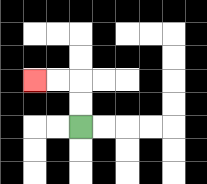{'start': '[3, 5]', 'end': '[1, 3]', 'path_directions': 'U,U,L,L', 'path_coordinates': '[[3, 5], [3, 4], [3, 3], [2, 3], [1, 3]]'}